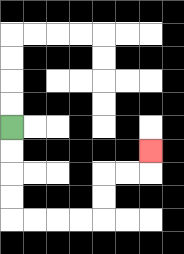{'start': '[0, 5]', 'end': '[6, 6]', 'path_directions': 'D,D,D,D,R,R,R,R,U,U,R,R,U', 'path_coordinates': '[[0, 5], [0, 6], [0, 7], [0, 8], [0, 9], [1, 9], [2, 9], [3, 9], [4, 9], [4, 8], [4, 7], [5, 7], [6, 7], [6, 6]]'}